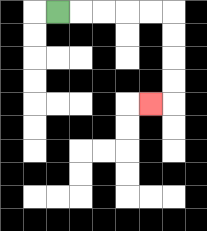{'start': '[2, 0]', 'end': '[6, 4]', 'path_directions': 'R,R,R,R,R,D,D,D,D,L', 'path_coordinates': '[[2, 0], [3, 0], [4, 0], [5, 0], [6, 0], [7, 0], [7, 1], [7, 2], [7, 3], [7, 4], [6, 4]]'}